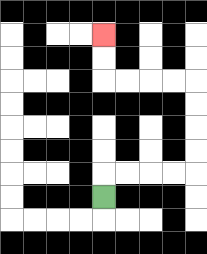{'start': '[4, 8]', 'end': '[4, 1]', 'path_directions': 'U,R,R,R,R,U,U,U,U,L,L,L,L,U,U', 'path_coordinates': '[[4, 8], [4, 7], [5, 7], [6, 7], [7, 7], [8, 7], [8, 6], [8, 5], [8, 4], [8, 3], [7, 3], [6, 3], [5, 3], [4, 3], [4, 2], [4, 1]]'}